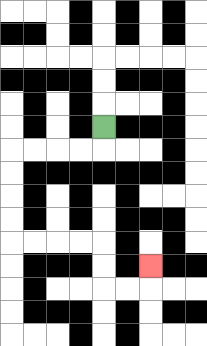{'start': '[4, 5]', 'end': '[6, 11]', 'path_directions': 'D,L,L,L,L,D,D,D,D,R,R,R,R,D,D,R,R,U', 'path_coordinates': '[[4, 5], [4, 6], [3, 6], [2, 6], [1, 6], [0, 6], [0, 7], [0, 8], [0, 9], [0, 10], [1, 10], [2, 10], [3, 10], [4, 10], [4, 11], [4, 12], [5, 12], [6, 12], [6, 11]]'}